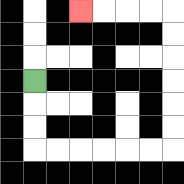{'start': '[1, 3]', 'end': '[3, 0]', 'path_directions': 'D,D,D,R,R,R,R,R,R,U,U,U,U,U,U,L,L,L,L', 'path_coordinates': '[[1, 3], [1, 4], [1, 5], [1, 6], [2, 6], [3, 6], [4, 6], [5, 6], [6, 6], [7, 6], [7, 5], [7, 4], [7, 3], [7, 2], [7, 1], [7, 0], [6, 0], [5, 0], [4, 0], [3, 0]]'}